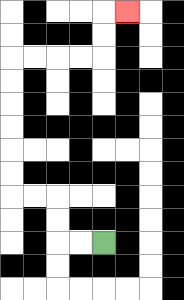{'start': '[4, 10]', 'end': '[5, 0]', 'path_directions': 'L,L,U,U,L,L,U,U,U,U,U,U,R,R,R,R,U,U,R', 'path_coordinates': '[[4, 10], [3, 10], [2, 10], [2, 9], [2, 8], [1, 8], [0, 8], [0, 7], [0, 6], [0, 5], [0, 4], [0, 3], [0, 2], [1, 2], [2, 2], [3, 2], [4, 2], [4, 1], [4, 0], [5, 0]]'}